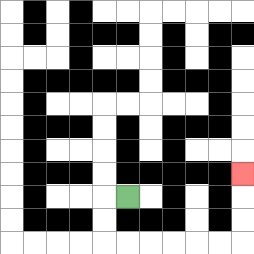{'start': '[5, 8]', 'end': '[10, 7]', 'path_directions': 'L,D,D,R,R,R,R,R,R,U,U,U', 'path_coordinates': '[[5, 8], [4, 8], [4, 9], [4, 10], [5, 10], [6, 10], [7, 10], [8, 10], [9, 10], [10, 10], [10, 9], [10, 8], [10, 7]]'}